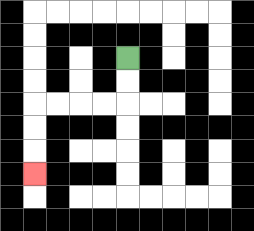{'start': '[5, 2]', 'end': '[1, 7]', 'path_directions': 'D,D,L,L,L,L,D,D,D', 'path_coordinates': '[[5, 2], [5, 3], [5, 4], [4, 4], [3, 4], [2, 4], [1, 4], [1, 5], [1, 6], [1, 7]]'}